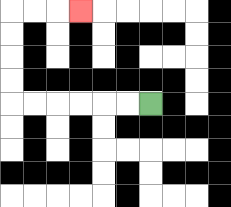{'start': '[6, 4]', 'end': '[3, 0]', 'path_directions': 'L,L,L,L,L,L,U,U,U,U,R,R,R', 'path_coordinates': '[[6, 4], [5, 4], [4, 4], [3, 4], [2, 4], [1, 4], [0, 4], [0, 3], [0, 2], [0, 1], [0, 0], [1, 0], [2, 0], [3, 0]]'}